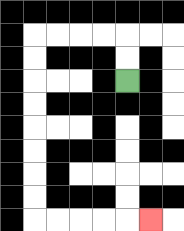{'start': '[5, 3]', 'end': '[6, 9]', 'path_directions': 'U,U,L,L,L,L,D,D,D,D,D,D,D,D,R,R,R,R,R', 'path_coordinates': '[[5, 3], [5, 2], [5, 1], [4, 1], [3, 1], [2, 1], [1, 1], [1, 2], [1, 3], [1, 4], [1, 5], [1, 6], [1, 7], [1, 8], [1, 9], [2, 9], [3, 9], [4, 9], [5, 9], [6, 9]]'}